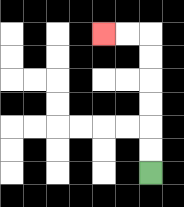{'start': '[6, 7]', 'end': '[4, 1]', 'path_directions': 'U,U,U,U,U,U,L,L', 'path_coordinates': '[[6, 7], [6, 6], [6, 5], [6, 4], [6, 3], [6, 2], [6, 1], [5, 1], [4, 1]]'}